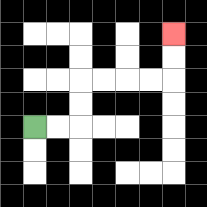{'start': '[1, 5]', 'end': '[7, 1]', 'path_directions': 'R,R,U,U,R,R,R,R,U,U', 'path_coordinates': '[[1, 5], [2, 5], [3, 5], [3, 4], [3, 3], [4, 3], [5, 3], [6, 3], [7, 3], [7, 2], [7, 1]]'}